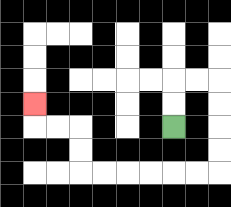{'start': '[7, 5]', 'end': '[1, 4]', 'path_directions': 'U,U,R,R,D,D,D,D,L,L,L,L,L,L,U,U,L,L,U', 'path_coordinates': '[[7, 5], [7, 4], [7, 3], [8, 3], [9, 3], [9, 4], [9, 5], [9, 6], [9, 7], [8, 7], [7, 7], [6, 7], [5, 7], [4, 7], [3, 7], [3, 6], [3, 5], [2, 5], [1, 5], [1, 4]]'}